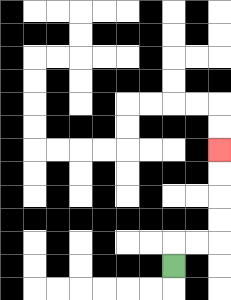{'start': '[7, 11]', 'end': '[9, 6]', 'path_directions': 'U,R,R,U,U,U,U', 'path_coordinates': '[[7, 11], [7, 10], [8, 10], [9, 10], [9, 9], [9, 8], [9, 7], [9, 6]]'}